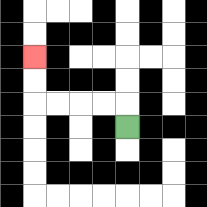{'start': '[5, 5]', 'end': '[1, 2]', 'path_directions': 'U,L,L,L,L,U,U', 'path_coordinates': '[[5, 5], [5, 4], [4, 4], [3, 4], [2, 4], [1, 4], [1, 3], [1, 2]]'}